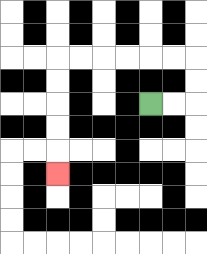{'start': '[6, 4]', 'end': '[2, 7]', 'path_directions': 'R,R,U,U,L,L,L,L,L,L,D,D,D,D,D', 'path_coordinates': '[[6, 4], [7, 4], [8, 4], [8, 3], [8, 2], [7, 2], [6, 2], [5, 2], [4, 2], [3, 2], [2, 2], [2, 3], [2, 4], [2, 5], [2, 6], [2, 7]]'}